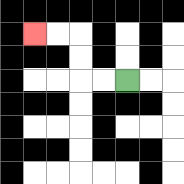{'start': '[5, 3]', 'end': '[1, 1]', 'path_directions': 'L,L,U,U,L,L', 'path_coordinates': '[[5, 3], [4, 3], [3, 3], [3, 2], [3, 1], [2, 1], [1, 1]]'}